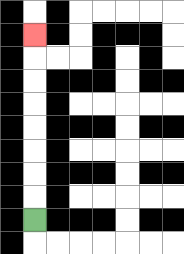{'start': '[1, 9]', 'end': '[1, 1]', 'path_directions': 'U,U,U,U,U,U,U,U', 'path_coordinates': '[[1, 9], [1, 8], [1, 7], [1, 6], [1, 5], [1, 4], [1, 3], [1, 2], [1, 1]]'}